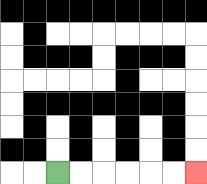{'start': '[2, 7]', 'end': '[8, 7]', 'path_directions': 'R,R,R,R,R,R', 'path_coordinates': '[[2, 7], [3, 7], [4, 7], [5, 7], [6, 7], [7, 7], [8, 7]]'}